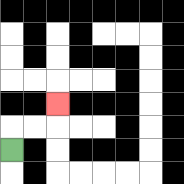{'start': '[0, 6]', 'end': '[2, 4]', 'path_directions': 'U,R,R,U', 'path_coordinates': '[[0, 6], [0, 5], [1, 5], [2, 5], [2, 4]]'}